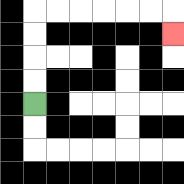{'start': '[1, 4]', 'end': '[7, 1]', 'path_directions': 'U,U,U,U,R,R,R,R,R,R,D', 'path_coordinates': '[[1, 4], [1, 3], [1, 2], [1, 1], [1, 0], [2, 0], [3, 0], [4, 0], [5, 0], [6, 0], [7, 0], [7, 1]]'}